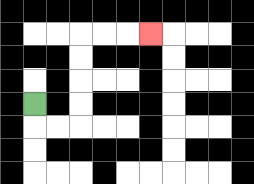{'start': '[1, 4]', 'end': '[6, 1]', 'path_directions': 'D,R,R,U,U,U,U,R,R,R', 'path_coordinates': '[[1, 4], [1, 5], [2, 5], [3, 5], [3, 4], [3, 3], [3, 2], [3, 1], [4, 1], [5, 1], [6, 1]]'}